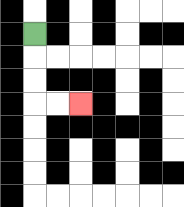{'start': '[1, 1]', 'end': '[3, 4]', 'path_directions': 'D,D,D,R,R', 'path_coordinates': '[[1, 1], [1, 2], [1, 3], [1, 4], [2, 4], [3, 4]]'}